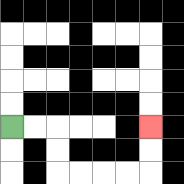{'start': '[0, 5]', 'end': '[6, 5]', 'path_directions': 'R,R,D,D,R,R,R,R,U,U', 'path_coordinates': '[[0, 5], [1, 5], [2, 5], [2, 6], [2, 7], [3, 7], [4, 7], [5, 7], [6, 7], [6, 6], [6, 5]]'}